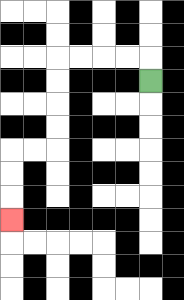{'start': '[6, 3]', 'end': '[0, 9]', 'path_directions': 'U,L,L,L,L,D,D,D,D,L,L,D,D,D', 'path_coordinates': '[[6, 3], [6, 2], [5, 2], [4, 2], [3, 2], [2, 2], [2, 3], [2, 4], [2, 5], [2, 6], [1, 6], [0, 6], [0, 7], [0, 8], [0, 9]]'}